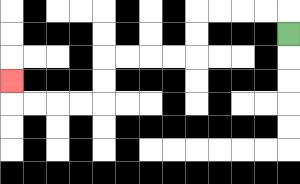{'start': '[12, 1]', 'end': '[0, 3]', 'path_directions': 'U,L,L,L,L,D,D,L,L,L,L,D,D,L,L,L,L,U', 'path_coordinates': '[[12, 1], [12, 0], [11, 0], [10, 0], [9, 0], [8, 0], [8, 1], [8, 2], [7, 2], [6, 2], [5, 2], [4, 2], [4, 3], [4, 4], [3, 4], [2, 4], [1, 4], [0, 4], [0, 3]]'}